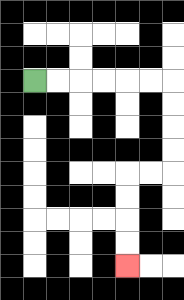{'start': '[1, 3]', 'end': '[5, 11]', 'path_directions': 'R,R,R,R,R,R,D,D,D,D,L,L,D,D,D,D', 'path_coordinates': '[[1, 3], [2, 3], [3, 3], [4, 3], [5, 3], [6, 3], [7, 3], [7, 4], [7, 5], [7, 6], [7, 7], [6, 7], [5, 7], [5, 8], [5, 9], [5, 10], [5, 11]]'}